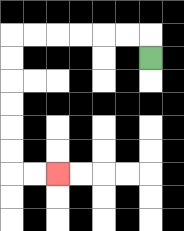{'start': '[6, 2]', 'end': '[2, 7]', 'path_directions': 'U,L,L,L,L,L,L,D,D,D,D,D,D,R,R', 'path_coordinates': '[[6, 2], [6, 1], [5, 1], [4, 1], [3, 1], [2, 1], [1, 1], [0, 1], [0, 2], [0, 3], [0, 4], [0, 5], [0, 6], [0, 7], [1, 7], [2, 7]]'}